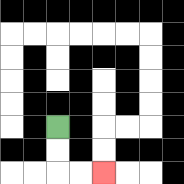{'start': '[2, 5]', 'end': '[4, 7]', 'path_directions': 'D,D,R,R', 'path_coordinates': '[[2, 5], [2, 6], [2, 7], [3, 7], [4, 7]]'}